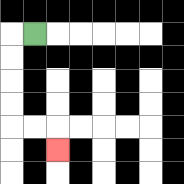{'start': '[1, 1]', 'end': '[2, 6]', 'path_directions': 'L,D,D,D,D,R,R,D', 'path_coordinates': '[[1, 1], [0, 1], [0, 2], [0, 3], [0, 4], [0, 5], [1, 5], [2, 5], [2, 6]]'}